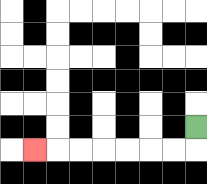{'start': '[8, 5]', 'end': '[1, 6]', 'path_directions': 'D,L,L,L,L,L,L,L', 'path_coordinates': '[[8, 5], [8, 6], [7, 6], [6, 6], [5, 6], [4, 6], [3, 6], [2, 6], [1, 6]]'}